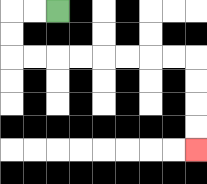{'start': '[2, 0]', 'end': '[8, 6]', 'path_directions': 'L,L,D,D,R,R,R,R,R,R,R,R,D,D,D,D', 'path_coordinates': '[[2, 0], [1, 0], [0, 0], [0, 1], [0, 2], [1, 2], [2, 2], [3, 2], [4, 2], [5, 2], [6, 2], [7, 2], [8, 2], [8, 3], [8, 4], [8, 5], [8, 6]]'}